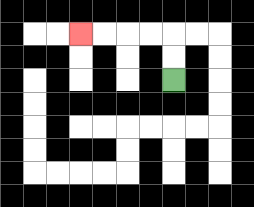{'start': '[7, 3]', 'end': '[3, 1]', 'path_directions': 'U,U,L,L,L,L', 'path_coordinates': '[[7, 3], [7, 2], [7, 1], [6, 1], [5, 1], [4, 1], [3, 1]]'}